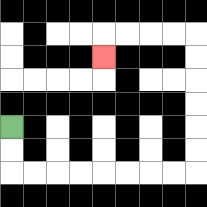{'start': '[0, 5]', 'end': '[4, 2]', 'path_directions': 'D,D,R,R,R,R,R,R,R,R,U,U,U,U,U,U,L,L,L,L,D', 'path_coordinates': '[[0, 5], [0, 6], [0, 7], [1, 7], [2, 7], [3, 7], [4, 7], [5, 7], [6, 7], [7, 7], [8, 7], [8, 6], [8, 5], [8, 4], [8, 3], [8, 2], [8, 1], [7, 1], [6, 1], [5, 1], [4, 1], [4, 2]]'}